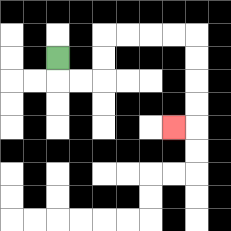{'start': '[2, 2]', 'end': '[7, 5]', 'path_directions': 'D,R,R,U,U,R,R,R,R,D,D,D,D,L', 'path_coordinates': '[[2, 2], [2, 3], [3, 3], [4, 3], [4, 2], [4, 1], [5, 1], [6, 1], [7, 1], [8, 1], [8, 2], [8, 3], [8, 4], [8, 5], [7, 5]]'}